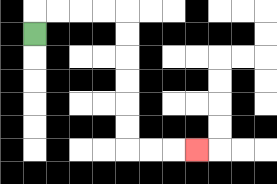{'start': '[1, 1]', 'end': '[8, 6]', 'path_directions': 'U,R,R,R,R,D,D,D,D,D,D,R,R,R', 'path_coordinates': '[[1, 1], [1, 0], [2, 0], [3, 0], [4, 0], [5, 0], [5, 1], [5, 2], [5, 3], [5, 4], [5, 5], [5, 6], [6, 6], [7, 6], [8, 6]]'}